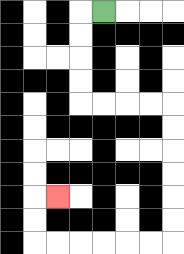{'start': '[4, 0]', 'end': '[2, 8]', 'path_directions': 'L,D,D,D,D,R,R,R,R,D,D,D,D,D,D,L,L,L,L,L,L,U,U,R', 'path_coordinates': '[[4, 0], [3, 0], [3, 1], [3, 2], [3, 3], [3, 4], [4, 4], [5, 4], [6, 4], [7, 4], [7, 5], [7, 6], [7, 7], [7, 8], [7, 9], [7, 10], [6, 10], [5, 10], [4, 10], [3, 10], [2, 10], [1, 10], [1, 9], [1, 8], [2, 8]]'}